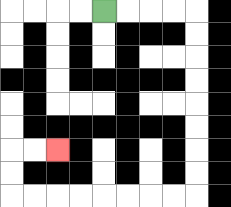{'start': '[4, 0]', 'end': '[2, 6]', 'path_directions': 'R,R,R,R,D,D,D,D,D,D,D,D,L,L,L,L,L,L,L,L,U,U,R,R', 'path_coordinates': '[[4, 0], [5, 0], [6, 0], [7, 0], [8, 0], [8, 1], [8, 2], [8, 3], [8, 4], [8, 5], [8, 6], [8, 7], [8, 8], [7, 8], [6, 8], [5, 8], [4, 8], [3, 8], [2, 8], [1, 8], [0, 8], [0, 7], [0, 6], [1, 6], [2, 6]]'}